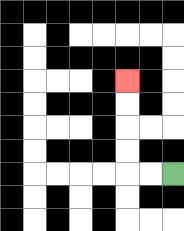{'start': '[7, 7]', 'end': '[5, 3]', 'path_directions': 'L,L,U,U,U,U', 'path_coordinates': '[[7, 7], [6, 7], [5, 7], [5, 6], [5, 5], [5, 4], [5, 3]]'}